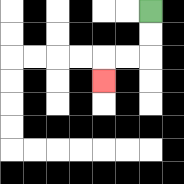{'start': '[6, 0]', 'end': '[4, 3]', 'path_directions': 'D,D,L,L,D', 'path_coordinates': '[[6, 0], [6, 1], [6, 2], [5, 2], [4, 2], [4, 3]]'}